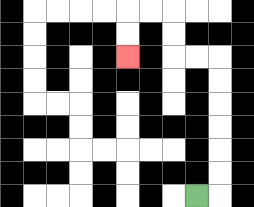{'start': '[8, 8]', 'end': '[5, 2]', 'path_directions': 'R,U,U,U,U,U,U,L,L,U,U,L,L,D,D', 'path_coordinates': '[[8, 8], [9, 8], [9, 7], [9, 6], [9, 5], [9, 4], [9, 3], [9, 2], [8, 2], [7, 2], [7, 1], [7, 0], [6, 0], [5, 0], [5, 1], [5, 2]]'}